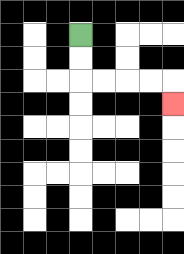{'start': '[3, 1]', 'end': '[7, 4]', 'path_directions': 'D,D,R,R,R,R,D', 'path_coordinates': '[[3, 1], [3, 2], [3, 3], [4, 3], [5, 3], [6, 3], [7, 3], [7, 4]]'}